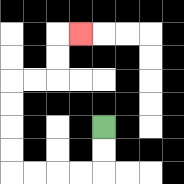{'start': '[4, 5]', 'end': '[3, 1]', 'path_directions': 'D,D,L,L,L,L,U,U,U,U,R,R,U,U,R', 'path_coordinates': '[[4, 5], [4, 6], [4, 7], [3, 7], [2, 7], [1, 7], [0, 7], [0, 6], [0, 5], [0, 4], [0, 3], [1, 3], [2, 3], [2, 2], [2, 1], [3, 1]]'}